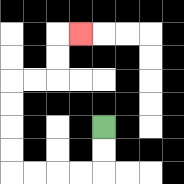{'start': '[4, 5]', 'end': '[3, 1]', 'path_directions': 'D,D,L,L,L,L,U,U,U,U,R,R,U,U,R', 'path_coordinates': '[[4, 5], [4, 6], [4, 7], [3, 7], [2, 7], [1, 7], [0, 7], [0, 6], [0, 5], [0, 4], [0, 3], [1, 3], [2, 3], [2, 2], [2, 1], [3, 1]]'}